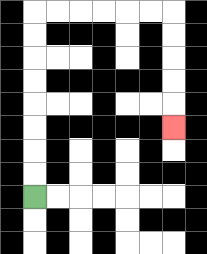{'start': '[1, 8]', 'end': '[7, 5]', 'path_directions': 'U,U,U,U,U,U,U,U,R,R,R,R,R,R,D,D,D,D,D', 'path_coordinates': '[[1, 8], [1, 7], [1, 6], [1, 5], [1, 4], [1, 3], [1, 2], [1, 1], [1, 0], [2, 0], [3, 0], [4, 0], [5, 0], [6, 0], [7, 0], [7, 1], [7, 2], [7, 3], [7, 4], [7, 5]]'}